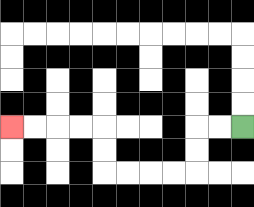{'start': '[10, 5]', 'end': '[0, 5]', 'path_directions': 'L,L,D,D,L,L,L,L,U,U,L,L,L,L', 'path_coordinates': '[[10, 5], [9, 5], [8, 5], [8, 6], [8, 7], [7, 7], [6, 7], [5, 7], [4, 7], [4, 6], [4, 5], [3, 5], [2, 5], [1, 5], [0, 5]]'}